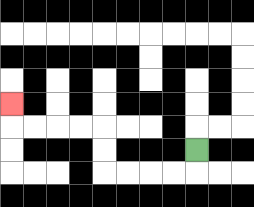{'start': '[8, 6]', 'end': '[0, 4]', 'path_directions': 'D,L,L,L,L,U,U,L,L,L,L,U', 'path_coordinates': '[[8, 6], [8, 7], [7, 7], [6, 7], [5, 7], [4, 7], [4, 6], [4, 5], [3, 5], [2, 5], [1, 5], [0, 5], [0, 4]]'}